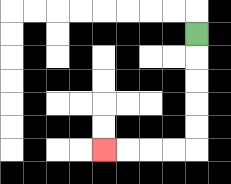{'start': '[8, 1]', 'end': '[4, 6]', 'path_directions': 'D,D,D,D,D,L,L,L,L', 'path_coordinates': '[[8, 1], [8, 2], [8, 3], [8, 4], [8, 5], [8, 6], [7, 6], [6, 6], [5, 6], [4, 6]]'}